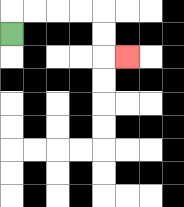{'start': '[0, 1]', 'end': '[5, 2]', 'path_directions': 'U,R,R,R,R,D,D,R', 'path_coordinates': '[[0, 1], [0, 0], [1, 0], [2, 0], [3, 0], [4, 0], [4, 1], [4, 2], [5, 2]]'}